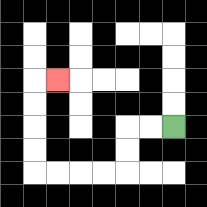{'start': '[7, 5]', 'end': '[2, 3]', 'path_directions': 'L,L,D,D,L,L,L,L,U,U,U,U,R', 'path_coordinates': '[[7, 5], [6, 5], [5, 5], [5, 6], [5, 7], [4, 7], [3, 7], [2, 7], [1, 7], [1, 6], [1, 5], [1, 4], [1, 3], [2, 3]]'}